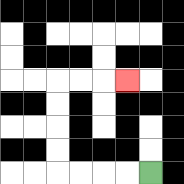{'start': '[6, 7]', 'end': '[5, 3]', 'path_directions': 'L,L,L,L,U,U,U,U,R,R,R', 'path_coordinates': '[[6, 7], [5, 7], [4, 7], [3, 7], [2, 7], [2, 6], [2, 5], [2, 4], [2, 3], [3, 3], [4, 3], [5, 3]]'}